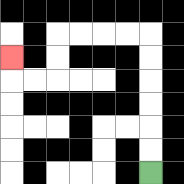{'start': '[6, 7]', 'end': '[0, 2]', 'path_directions': 'U,U,U,U,U,U,L,L,L,L,D,D,L,L,U', 'path_coordinates': '[[6, 7], [6, 6], [6, 5], [6, 4], [6, 3], [6, 2], [6, 1], [5, 1], [4, 1], [3, 1], [2, 1], [2, 2], [2, 3], [1, 3], [0, 3], [0, 2]]'}